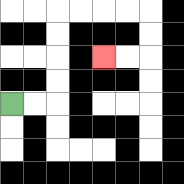{'start': '[0, 4]', 'end': '[4, 2]', 'path_directions': 'R,R,U,U,U,U,R,R,R,R,D,D,L,L', 'path_coordinates': '[[0, 4], [1, 4], [2, 4], [2, 3], [2, 2], [2, 1], [2, 0], [3, 0], [4, 0], [5, 0], [6, 0], [6, 1], [6, 2], [5, 2], [4, 2]]'}